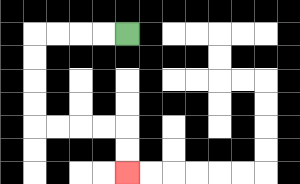{'start': '[5, 1]', 'end': '[5, 7]', 'path_directions': 'L,L,L,L,D,D,D,D,R,R,R,R,D,D', 'path_coordinates': '[[5, 1], [4, 1], [3, 1], [2, 1], [1, 1], [1, 2], [1, 3], [1, 4], [1, 5], [2, 5], [3, 5], [4, 5], [5, 5], [5, 6], [5, 7]]'}